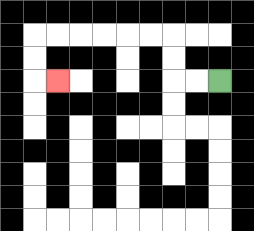{'start': '[9, 3]', 'end': '[2, 3]', 'path_directions': 'L,L,U,U,L,L,L,L,L,L,D,D,R', 'path_coordinates': '[[9, 3], [8, 3], [7, 3], [7, 2], [7, 1], [6, 1], [5, 1], [4, 1], [3, 1], [2, 1], [1, 1], [1, 2], [1, 3], [2, 3]]'}